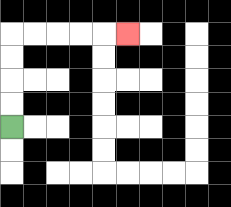{'start': '[0, 5]', 'end': '[5, 1]', 'path_directions': 'U,U,U,U,R,R,R,R,R', 'path_coordinates': '[[0, 5], [0, 4], [0, 3], [0, 2], [0, 1], [1, 1], [2, 1], [3, 1], [4, 1], [5, 1]]'}